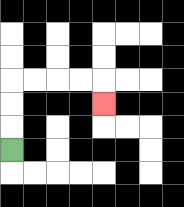{'start': '[0, 6]', 'end': '[4, 4]', 'path_directions': 'U,U,U,R,R,R,R,D', 'path_coordinates': '[[0, 6], [0, 5], [0, 4], [0, 3], [1, 3], [2, 3], [3, 3], [4, 3], [4, 4]]'}